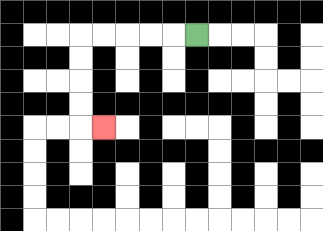{'start': '[8, 1]', 'end': '[4, 5]', 'path_directions': 'L,L,L,L,L,D,D,D,D,R', 'path_coordinates': '[[8, 1], [7, 1], [6, 1], [5, 1], [4, 1], [3, 1], [3, 2], [3, 3], [3, 4], [3, 5], [4, 5]]'}